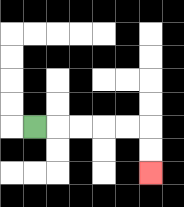{'start': '[1, 5]', 'end': '[6, 7]', 'path_directions': 'R,R,R,R,R,D,D', 'path_coordinates': '[[1, 5], [2, 5], [3, 5], [4, 5], [5, 5], [6, 5], [6, 6], [6, 7]]'}